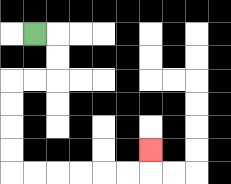{'start': '[1, 1]', 'end': '[6, 6]', 'path_directions': 'R,D,D,L,L,D,D,D,D,R,R,R,R,R,R,U', 'path_coordinates': '[[1, 1], [2, 1], [2, 2], [2, 3], [1, 3], [0, 3], [0, 4], [0, 5], [0, 6], [0, 7], [1, 7], [2, 7], [3, 7], [4, 7], [5, 7], [6, 7], [6, 6]]'}